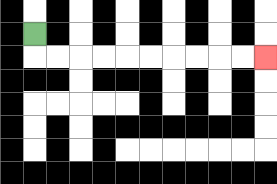{'start': '[1, 1]', 'end': '[11, 2]', 'path_directions': 'D,R,R,R,R,R,R,R,R,R,R', 'path_coordinates': '[[1, 1], [1, 2], [2, 2], [3, 2], [4, 2], [5, 2], [6, 2], [7, 2], [8, 2], [9, 2], [10, 2], [11, 2]]'}